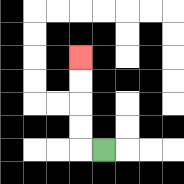{'start': '[4, 6]', 'end': '[3, 2]', 'path_directions': 'L,U,U,U,U', 'path_coordinates': '[[4, 6], [3, 6], [3, 5], [3, 4], [3, 3], [3, 2]]'}